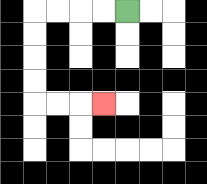{'start': '[5, 0]', 'end': '[4, 4]', 'path_directions': 'L,L,L,L,D,D,D,D,R,R,R', 'path_coordinates': '[[5, 0], [4, 0], [3, 0], [2, 0], [1, 0], [1, 1], [1, 2], [1, 3], [1, 4], [2, 4], [3, 4], [4, 4]]'}